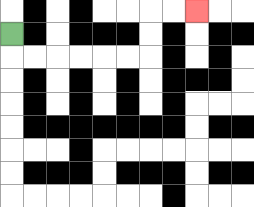{'start': '[0, 1]', 'end': '[8, 0]', 'path_directions': 'D,R,R,R,R,R,R,U,U,R,R', 'path_coordinates': '[[0, 1], [0, 2], [1, 2], [2, 2], [3, 2], [4, 2], [5, 2], [6, 2], [6, 1], [6, 0], [7, 0], [8, 0]]'}